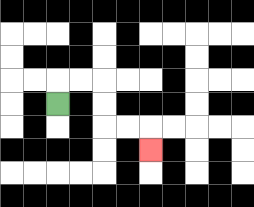{'start': '[2, 4]', 'end': '[6, 6]', 'path_directions': 'U,R,R,D,D,R,R,D', 'path_coordinates': '[[2, 4], [2, 3], [3, 3], [4, 3], [4, 4], [4, 5], [5, 5], [6, 5], [6, 6]]'}